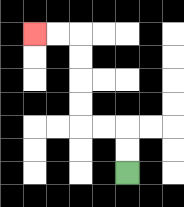{'start': '[5, 7]', 'end': '[1, 1]', 'path_directions': 'U,U,L,L,U,U,U,U,L,L', 'path_coordinates': '[[5, 7], [5, 6], [5, 5], [4, 5], [3, 5], [3, 4], [3, 3], [3, 2], [3, 1], [2, 1], [1, 1]]'}